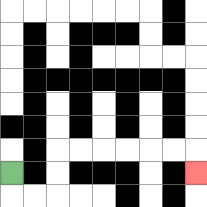{'start': '[0, 7]', 'end': '[8, 7]', 'path_directions': 'D,R,R,U,U,R,R,R,R,R,R,D', 'path_coordinates': '[[0, 7], [0, 8], [1, 8], [2, 8], [2, 7], [2, 6], [3, 6], [4, 6], [5, 6], [6, 6], [7, 6], [8, 6], [8, 7]]'}